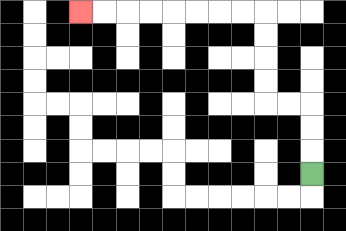{'start': '[13, 7]', 'end': '[3, 0]', 'path_directions': 'U,U,U,L,L,U,U,U,U,L,L,L,L,L,L,L,L', 'path_coordinates': '[[13, 7], [13, 6], [13, 5], [13, 4], [12, 4], [11, 4], [11, 3], [11, 2], [11, 1], [11, 0], [10, 0], [9, 0], [8, 0], [7, 0], [6, 0], [5, 0], [4, 0], [3, 0]]'}